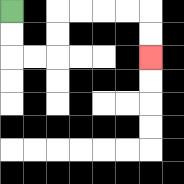{'start': '[0, 0]', 'end': '[6, 2]', 'path_directions': 'D,D,R,R,U,U,R,R,R,R,D,D', 'path_coordinates': '[[0, 0], [0, 1], [0, 2], [1, 2], [2, 2], [2, 1], [2, 0], [3, 0], [4, 0], [5, 0], [6, 0], [6, 1], [6, 2]]'}